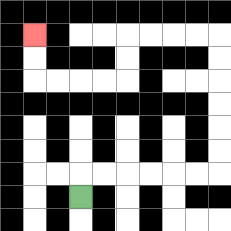{'start': '[3, 8]', 'end': '[1, 1]', 'path_directions': 'U,R,R,R,R,R,R,U,U,U,U,U,U,L,L,L,L,D,D,L,L,L,L,U,U', 'path_coordinates': '[[3, 8], [3, 7], [4, 7], [5, 7], [6, 7], [7, 7], [8, 7], [9, 7], [9, 6], [9, 5], [9, 4], [9, 3], [9, 2], [9, 1], [8, 1], [7, 1], [6, 1], [5, 1], [5, 2], [5, 3], [4, 3], [3, 3], [2, 3], [1, 3], [1, 2], [1, 1]]'}